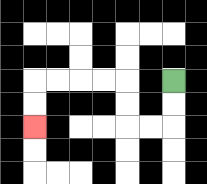{'start': '[7, 3]', 'end': '[1, 5]', 'path_directions': 'D,D,L,L,U,U,L,L,L,L,D,D', 'path_coordinates': '[[7, 3], [7, 4], [7, 5], [6, 5], [5, 5], [5, 4], [5, 3], [4, 3], [3, 3], [2, 3], [1, 3], [1, 4], [1, 5]]'}